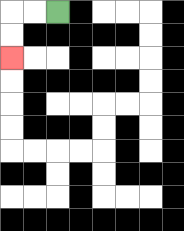{'start': '[2, 0]', 'end': '[0, 2]', 'path_directions': 'L,L,D,D', 'path_coordinates': '[[2, 0], [1, 0], [0, 0], [0, 1], [0, 2]]'}